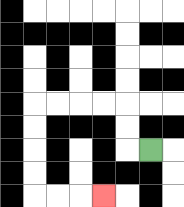{'start': '[6, 6]', 'end': '[4, 8]', 'path_directions': 'L,U,U,L,L,L,L,D,D,D,D,R,R,R', 'path_coordinates': '[[6, 6], [5, 6], [5, 5], [5, 4], [4, 4], [3, 4], [2, 4], [1, 4], [1, 5], [1, 6], [1, 7], [1, 8], [2, 8], [3, 8], [4, 8]]'}